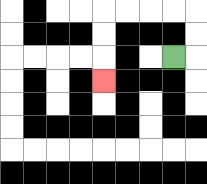{'start': '[7, 2]', 'end': '[4, 3]', 'path_directions': 'R,U,U,L,L,L,L,D,D,D', 'path_coordinates': '[[7, 2], [8, 2], [8, 1], [8, 0], [7, 0], [6, 0], [5, 0], [4, 0], [4, 1], [4, 2], [4, 3]]'}